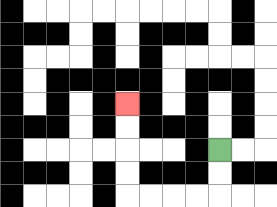{'start': '[9, 6]', 'end': '[5, 4]', 'path_directions': 'D,D,L,L,L,L,U,U,U,U', 'path_coordinates': '[[9, 6], [9, 7], [9, 8], [8, 8], [7, 8], [6, 8], [5, 8], [5, 7], [5, 6], [5, 5], [5, 4]]'}